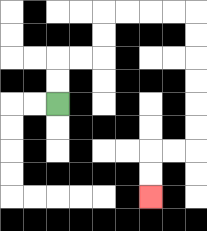{'start': '[2, 4]', 'end': '[6, 8]', 'path_directions': 'U,U,R,R,U,U,R,R,R,R,D,D,D,D,D,D,L,L,D,D', 'path_coordinates': '[[2, 4], [2, 3], [2, 2], [3, 2], [4, 2], [4, 1], [4, 0], [5, 0], [6, 0], [7, 0], [8, 0], [8, 1], [8, 2], [8, 3], [8, 4], [8, 5], [8, 6], [7, 6], [6, 6], [6, 7], [6, 8]]'}